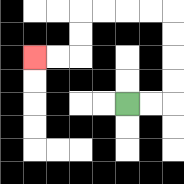{'start': '[5, 4]', 'end': '[1, 2]', 'path_directions': 'R,R,U,U,U,U,L,L,L,L,D,D,L,L', 'path_coordinates': '[[5, 4], [6, 4], [7, 4], [7, 3], [7, 2], [7, 1], [7, 0], [6, 0], [5, 0], [4, 0], [3, 0], [3, 1], [3, 2], [2, 2], [1, 2]]'}